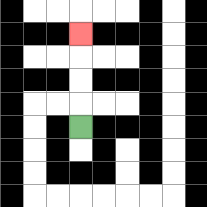{'start': '[3, 5]', 'end': '[3, 1]', 'path_directions': 'U,U,U,U', 'path_coordinates': '[[3, 5], [3, 4], [3, 3], [3, 2], [3, 1]]'}